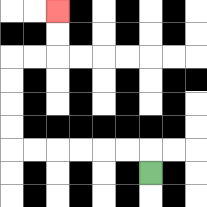{'start': '[6, 7]', 'end': '[2, 0]', 'path_directions': 'U,L,L,L,L,L,L,U,U,U,U,R,R,U,U', 'path_coordinates': '[[6, 7], [6, 6], [5, 6], [4, 6], [3, 6], [2, 6], [1, 6], [0, 6], [0, 5], [0, 4], [0, 3], [0, 2], [1, 2], [2, 2], [2, 1], [2, 0]]'}